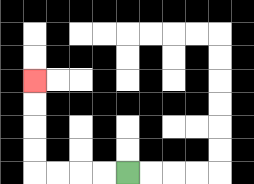{'start': '[5, 7]', 'end': '[1, 3]', 'path_directions': 'L,L,L,L,U,U,U,U', 'path_coordinates': '[[5, 7], [4, 7], [3, 7], [2, 7], [1, 7], [1, 6], [1, 5], [1, 4], [1, 3]]'}